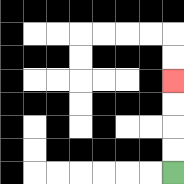{'start': '[7, 7]', 'end': '[7, 3]', 'path_directions': 'U,U,U,U', 'path_coordinates': '[[7, 7], [7, 6], [7, 5], [7, 4], [7, 3]]'}